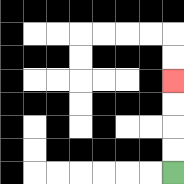{'start': '[7, 7]', 'end': '[7, 3]', 'path_directions': 'U,U,U,U', 'path_coordinates': '[[7, 7], [7, 6], [7, 5], [7, 4], [7, 3]]'}